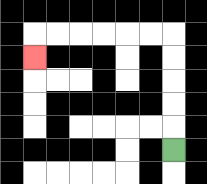{'start': '[7, 6]', 'end': '[1, 2]', 'path_directions': 'U,U,U,U,U,L,L,L,L,L,L,D', 'path_coordinates': '[[7, 6], [7, 5], [7, 4], [7, 3], [7, 2], [7, 1], [6, 1], [5, 1], [4, 1], [3, 1], [2, 1], [1, 1], [1, 2]]'}